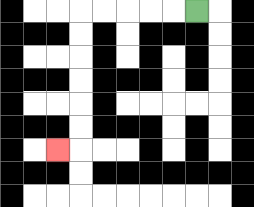{'start': '[8, 0]', 'end': '[2, 6]', 'path_directions': 'L,L,L,L,L,D,D,D,D,D,D,L', 'path_coordinates': '[[8, 0], [7, 0], [6, 0], [5, 0], [4, 0], [3, 0], [3, 1], [3, 2], [3, 3], [3, 4], [3, 5], [3, 6], [2, 6]]'}